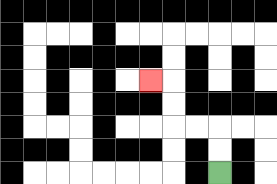{'start': '[9, 7]', 'end': '[6, 3]', 'path_directions': 'U,U,L,L,U,U,L', 'path_coordinates': '[[9, 7], [9, 6], [9, 5], [8, 5], [7, 5], [7, 4], [7, 3], [6, 3]]'}